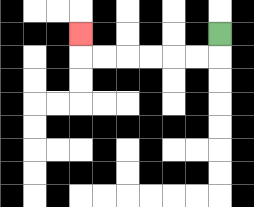{'start': '[9, 1]', 'end': '[3, 1]', 'path_directions': 'D,L,L,L,L,L,L,U', 'path_coordinates': '[[9, 1], [9, 2], [8, 2], [7, 2], [6, 2], [5, 2], [4, 2], [3, 2], [3, 1]]'}